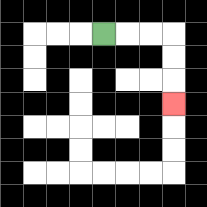{'start': '[4, 1]', 'end': '[7, 4]', 'path_directions': 'R,R,R,D,D,D', 'path_coordinates': '[[4, 1], [5, 1], [6, 1], [7, 1], [7, 2], [7, 3], [7, 4]]'}